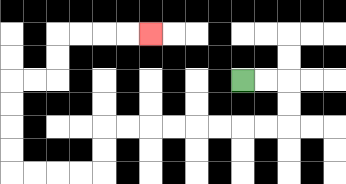{'start': '[10, 3]', 'end': '[6, 1]', 'path_directions': 'R,R,D,D,L,L,L,L,L,L,L,L,D,D,L,L,L,L,U,U,U,U,R,R,U,U,R,R,R,R', 'path_coordinates': '[[10, 3], [11, 3], [12, 3], [12, 4], [12, 5], [11, 5], [10, 5], [9, 5], [8, 5], [7, 5], [6, 5], [5, 5], [4, 5], [4, 6], [4, 7], [3, 7], [2, 7], [1, 7], [0, 7], [0, 6], [0, 5], [0, 4], [0, 3], [1, 3], [2, 3], [2, 2], [2, 1], [3, 1], [4, 1], [5, 1], [6, 1]]'}